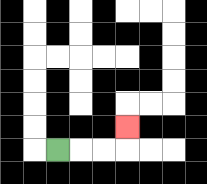{'start': '[2, 6]', 'end': '[5, 5]', 'path_directions': 'R,R,R,U', 'path_coordinates': '[[2, 6], [3, 6], [4, 6], [5, 6], [5, 5]]'}